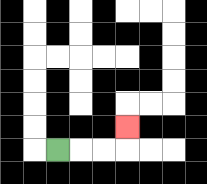{'start': '[2, 6]', 'end': '[5, 5]', 'path_directions': 'R,R,R,U', 'path_coordinates': '[[2, 6], [3, 6], [4, 6], [5, 6], [5, 5]]'}